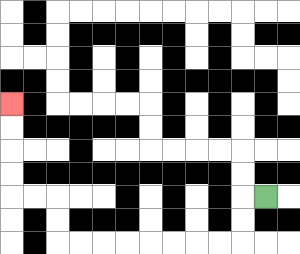{'start': '[11, 8]', 'end': '[0, 4]', 'path_directions': 'L,D,D,L,L,L,L,L,L,L,L,U,U,L,L,U,U,U,U', 'path_coordinates': '[[11, 8], [10, 8], [10, 9], [10, 10], [9, 10], [8, 10], [7, 10], [6, 10], [5, 10], [4, 10], [3, 10], [2, 10], [2, 9], [2, 8], [1, 8], [0, 8], [0, 7], [0, 6], [0, 5], [0, 4]]'}